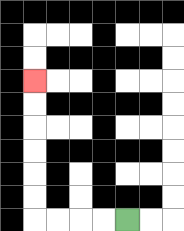{'start': '[5, 9]', 'end': '[1, 3]', 'path_directions': 'L,L,L,L,U,U,U,U,U,U', 'path_coordinates': '[[5, 9], [4, 9], [3, 9], [2, 9], [1, 9], [1, 8], [1, 7], [1, 6], [1, 5], [1, 4], [1, 3]]'}